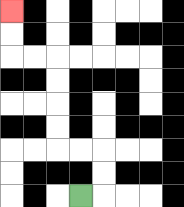{'start': '[3, 8]', 'end': '[0, 0]', 'path_directions': 'R,U,U,L,L,U,U,U,U,L,L,U,U', 'path_coordinates': '[[3, 8], [4, 8], [4, 7], [4, 6], [3, 6], [2, 6], [2, 5], [2, 4], [2, 3], [2, 2], [1, 2], [0, 2], [0, 1], [0, 0]]'}